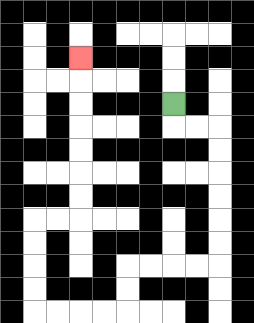{'start': '[7, 4]', 'end': '[3, 2]', 'path_directions': 'D,R,R,D,D,D,D,D,D,L,L,L,L,D,D,L,L,L,L,U,U,U,U,R,R,U,U,U,U,U,U,U', 'path_coordinates': '[[7, 4], [7, 5], [8, 5], [9, 5], [9, 6], [9, 7], [9, 8], [9, 9], [9, 10], [9, 11], [8, 11], [7, 11], [6, 11], [5, 11], [5, 12], [5, 13], [4, 13], [3, 13], [2, 13], [1, 13], [1, 12], [1, 11], [1, 10], [1, 9], [2, 9], [3, 9], [3, 8], [3, 7], [3, 6], [3, 5], [3, 4], [3, 3], [3, 2]]'}